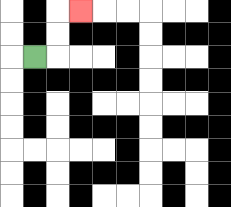{'start': '[1, 2]', 'end': '[3, 0]', 'path_directions': 'R,U,U,R', 'path_coordinates': '[[1, 2], [2, 2], [2, 1], [2, 0], [3, 0]]'}